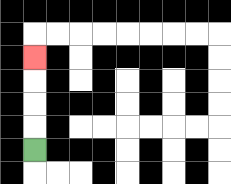{'start': '[1, 6]', 'end': '[1, 2]', 'path_directions': 'U,U,U,U', 'path_coordinates': '[[1, 6], [1, 5], [1, 4], [1, 3], [1, 2]]'}